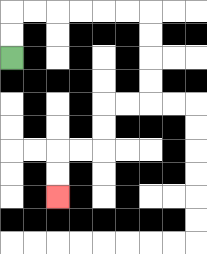{'start': '[0, 2]', 'end': '[2, 8]', 'path_directions': 'U,U,R,R,R,R,R,R,D,D,D,D,L,L,D,D,L,L,D,D', 'path_coordinates': '[[0, 2], [0, 1], [0, 0], [1, 0], [2, 0], [3, 0], [4, 0], [5, 0], [6, 0], [6, 1], [6, 2], [6, 3], [6, 4], [5, 4], [4, 4], [4, 5], [4, 6], [3, 6], [2, 6], [2, 7], [2, 8]]'}